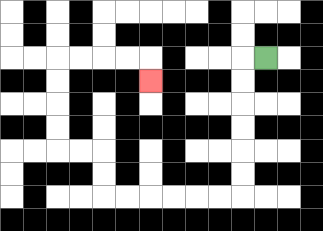{'start': '[11, 2]', 'end': '[6, 3]', 'path_directions': 'L,D,D,D,D,D,D,L,L,L,L,L,L,U,U,L,L,U,U,U,U,R,R,R,R,D', 'path_coordinates': '[[11, 2], [10, 2], [10, 3], [10, 4], [10, 5], [10, 6], [10, 7], [10, 8], [9, 8], [8, 8], [7, 8], [6, 8], [5, 8], [4, 8], [4, 7], [4, 6], [3, 6], [2, 6], [2, 5], [2, 4], [2, 3], [2, 2], [3, 2], [4, 2], [5, 2], [6, 2], [6, 3]]'}